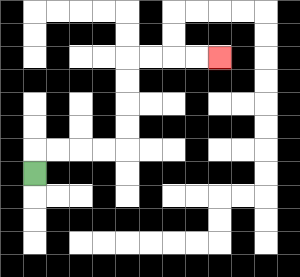{'start': '[1, 7]', 'end': '[9, 2]', 'path_directions': 'U,R,R,R,R,U,U,U,U,R,R,R,R', 'path_coordinates': '[[1, 7], [1, 6], [2, 6], [3, 6], [4, 6], [5, 6], [5, 5], [5, 4], [5, 3], [5, 2], [6, 2], [7, 2], [8, 2], [9, 2]]'}